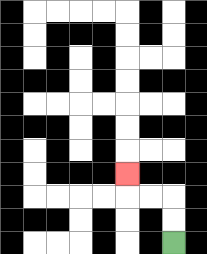{'start': '[7, 10]', 'end': '[5, 7]', 'path_directions': 'U,U,L,L,U', 'path_coordinates': '[[7, 10], [7, 9], [7, 8], [6, 8], [5, 8], [5, 7]]'}